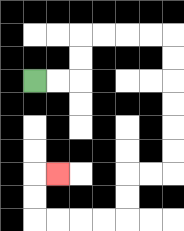{'start': '[1, 3]', 'end': '[2, 7]', 'path_directions': 'R,R,U,U,R,R,R,R,D,D,D,D,D,D,L,L,D,D,L,L,L,L,U,U,R', 'path_coordinates': '[[1, 3], [2, 3], [3, 3], [3, 2], [3, 1], [4, 1], [5, 1], [6, 1], [7, 1], [7, 2], [7, 3], [7, 4], [7, 5], [7, 6], [7, 7], [6, 7], [5, 7], [5, 8], [5, 9], [4, 9], [3, 9], [2, 9], [1, 9], [1, 8], [1, 7], [2, 7]]'}